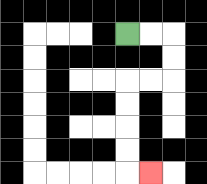{'start': '[5, 1]', 'end': '[6, 7]', 'path_directions': 'R,R,D,D,L,L,D,D,D,D,R', 'path_coordinates': '[[5, 1], [6, 1], [7, 1], [7, 2], [7, 3], [6, 3], [5, 3], [5, 4], [5, 5], [5, 6], [5, 7], [6, 7]]'}